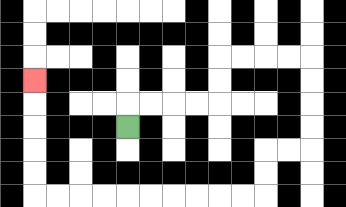{'start': '[5, 5]', 'end': '[1, 3]', 'path_directions': 'U,R,R,R,R,U,U,R,R,R,R,D,D,D,D,L,L,D,D,L,L,L,L,L,L,L,L,L,L,U,U,U,U,U', 'path_coordinates': '[[5, 5], [5, 4], [6, 4], [7, 4], [8, 4], [9, 4], [9, 3], [9, 2], [10, 2], [11, 2], [12, 2], [13, 2], [13, 3], [13, 4], [13, 5], [13, 6], [12, 6], [11, 6], [11, 7], [11, 8], [10, 8], [9, 8], [8, 8], [7, 8], [6, 8], [5, 8], [4, 8], [3, 8], [2, 8], [1, 8], [1, 7], [1, 6], [1, 5], [1, 4], [1, 3]]'}